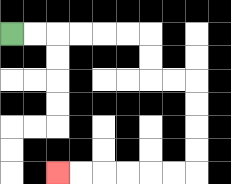{'start': '[0, 1]', 'end': '[2, 7]', 'path_directions': 'R,R,R,R,R,R,D,D,R,R,D,D,D,D,L,L,L,L,L,L', 'path_coordinates': '[[0, 1], [1, 1], [2, 1], [3, 1], [4, 1], [5, 1], [6, 1], [6, 2], [6, 3], [7, 3], [8, 3], [8, 4], [8, 5], [8, 6], [8, 7], [7, 7], [6, 7], [5, 7], [4, 7], [3, 7], [2, 7]]'}